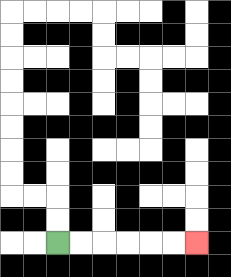{'start': '[2, 10]', 'end': '[8, 10]', 'path_directions': 'R,R,R,R,R,R', 'path_coordinates': '[[2, 10], [3, 10], [4, 10], [5, 10], [6, 10], [7, 10], [8, 10]]'}